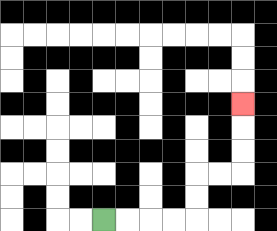{'start': '[4, 9]', 'end': '[10, 4]', 'path_directions': 'R,R,R,R,U,U,R,R,U,U,U', 'path_coordinates': '[[4, 9], [5, 9], [6, 9], [7, 9], [8, 9], [8, 8], [8, 7], [9, 7], [10, 7], [10, 6], [10, 5], [10, 4]]'}